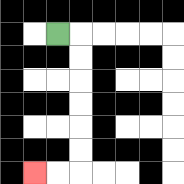{'start': '[2, 1]', 'end': '[1, 7]', 'path_directions': 'R,D,D,D,D,D,D,L,L', 'path_coordinates': '[[2, 1], [3, 1], [3, 2], [3, 3], [3, 4], [3, 5], [3, 6], [3, 7], [2, 7], [1, 7]]'}